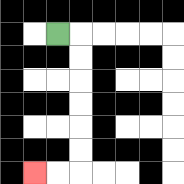{'start': '[2, 1]', 'end': '[1, 7]', 'path_directions': 'R,D,D,D,D,D,D,L,L', 'path_coordinates': '[[2, 1], [3, 1], [3, 2], [3, 3], [3, 4], [3, 5], [3, 6], [3, 7], [2, 7], [1, 7]]'}